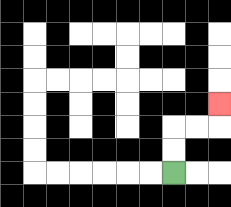{'start': '[7, 7]', 'end': '[9, 4]', 'path_directions': 'U,U,R,R,U', 'path_coordinates': '[[7, 7], [7, 6], [7, 5], [8, 5], [9, 5], [9, 4]]'}